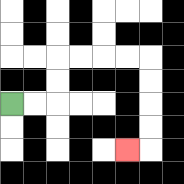{'start': '[0, 4]', 'end': '[5, 6]', 'path_directions': 'R,R,U,U,R,R,R,R,D,D,D,D,L', 'path_coordinates': '[[0, 4], [1, 4], [2, 4], [2, 3], [2, 2], [3, 2], [4, 2], [5, 2], [6, 2], [6, 3], [6, 4], [6, 5], [6, 6], [5, 6]]'}